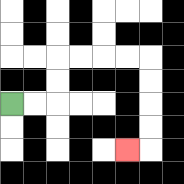{'start': '[0, 4]', 'end': '[5, 6]', 'path_directions': 'R,R,U,U,R,R,R,R,D,D,D,D,L', 'path_coordinates': '[[0, 4], [1, 4], [2, 4], [2, 3], [2, 2], [3, 2], [4, 2], [5, 2], [6, 2], [6, 3], [6, 4], [6, 5], [6, 6], [5, 6]]'}